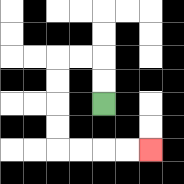{'start': '[4, 4]', 'end': '[6, 6]', 'path_directions': 'U,U,L,L,D,D,D,D,R,R,R,R', 'path_coordinates': '[[4, 4], [4, 3], [4, 2], [3, 2], [2, 2], [2, 3], [2, 4], [2, 5], [2, 6], [3, 6], [4, 6], [5, 6], [6, 6]]'}